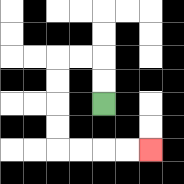{'start': '[4, 4]', 'end': '[6, 6]', 'path_directions': 'U,U,L,L,D,D,D,D,R,R,R,R', 'path_coordinates': '[[4, 4], [4, 3], [4, 2], [3, 2], [2, 2], [2, 3], [2, 4], [2, 5], [2, 6], [3, 6], [4, 6], [5, 6], [6, 6]]'}